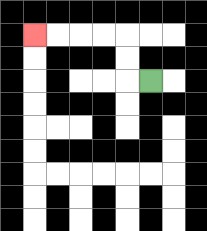{'start': '[6, 3]', 'end': '[1, 1]', 'path_directions': 'L,U,U,L,L,L,L', 'path_coordinates': '[[6, 3], [5, 3], [5, 2], [5, 1], [4, 1], [3, 1], [2, 1], [1, 1]]'}